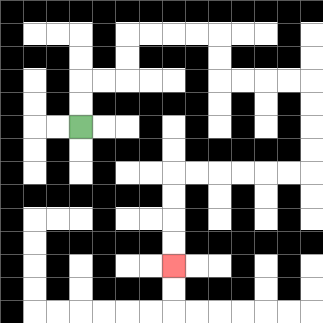{'start': '[3, 5]', 'end': '[7, 11]', 'path_directions': 'U,U,R,R,U,U,R,R,R,R,D,D,R,R,R,R,D,D,D,D,L,L,L,L,L,L,D,D,D,D', 'path_coordinates': '[[3, 5], [3, 4], [3, 3], [4, 3], [5, 3], [5, 2], [5, 1], [6, 1], [7, 1], [8, 1], [9, 1], [9, 2], [9, 3], [10, 3], [11, 3], [12, 3], [13, 3], [13, 4], [13, 5], [13, 6], [13, 7], [12, 7], [11, 7], [10, 7], [9, 7], [8, 7], [7, 7], [7, 8], [7, 9], [7, 10], [7, 11]]'}